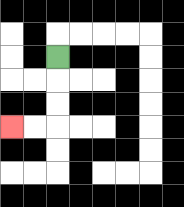{'start': '[2, 2]', 'end': '[0, 5]', 'path_directions': 'D,D,D,L,L', 'path_coordinates': '[[2, 2], [2, 3], [2, 4], [2, 5], [1, 5], [0, 5]]'}